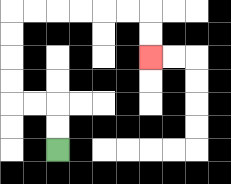{'start': '[2, 6]', 'end': '[6, 2]', 'path_directions': 'U,U,L,L,U,U,U,U,R,R,R,R,R,R,D,D', 'path_coordinates': '[[2, 6], [2, 5], [2, 4], [1, 4], [0, 4], [0, 3], [0, 2], [0, 1], [0, 0], [1, 0], [2, 0], [3, 0], [4, 0], [5, 0], [6, 0], [6, 1], [6, 2]]'}